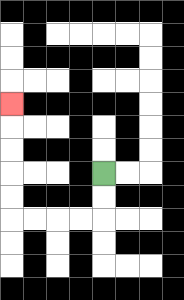{'start': '[4, 7]', 'end': '[0, 4]', 'path_directions': 'D,D,L,L,L,L,U,U,U,U,U', 'path_coordinates': '[[4, 7], [4, 8], [4, 9], [3, 9], [2, 9], [1, 9], [0, 9], [0, 8], [0, 7], [0, 6], [0, 5], [0, 4]]'}